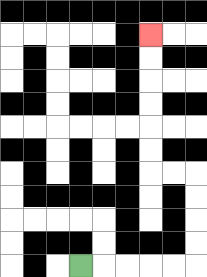{'start': '[3, 11]', 'end': '[6, 1]', 'path_directions': 'R,R,R,R,R,U,U,U,U,L,L,U,U,U,U,U,U', 'path_coordinates': '[[3, 11], [4, 11], [5, 11], [6, 11], [7, 11], [8, 11], [8, 10], [8, 9], [8, 8], [8, 7], [7, 7], [6, 7], [6, 6], [6, 5], [6, 4], [6, 3], [6, 2], [6, 1]]'}